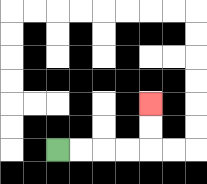{'start': '[2, 6]', 'end': '[6, 4]', 'path_directions': 'R,R,R,R,U,U', 'path_coordinates': '[[2, 6], [3, 6], [4, 6], [5, 6], [6, 6], [6, 5], [6, 4]]'}